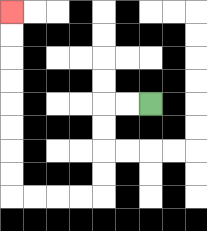{'start': '[6, 4]', 'end': '[0, 0]', 'path_directions': 'L,L,D,D,D,D,L,L,L,L,U,U,U,U,U,U,U,U', 'path_coordinates': '[[6, 4], [5, 4], [4, 4], [4, 5], [4, 6], [4, 7], [4, 8], [3, 8], [2, 8], [1, 8], [0, 8], [0, 7], [0, 6], [0, 5], [0, 4], [0, 3], [0, 2], [0, 1], [0, 0]]'}